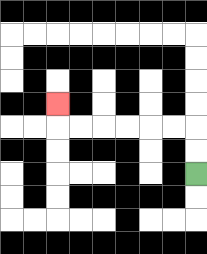{'start': '[8, 7]', 'end': '[2, 4]', 'path_directions': 'U,U,L,L,L,L,L,L,U', 'path_coordinates': '[[8, 7], [8, 6], [8, 5], [7, 5], [6, 5], [5, 5], [4, 5], [3, 5], [2, 5], [2, 4]]'}